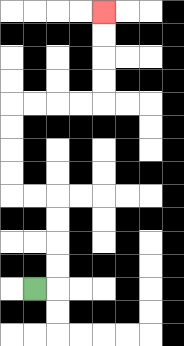{'start': '[1, 12]', 'end': '[4, 0]', 'path_directions': 'R,U,U,U,U,L,L,U,U,U,U,R,R,R,R,U,U,U,U', 'path_coordinates': '[[1, 12], [2, 12], [2, 11], [2, 10], [2, 9], [2, 8], [1, 8], [0, 8], [0, 7], [0, 6], [0, 5], [0, 4], [1, 4], [2, 4], [3, 4], [4, 4], [4, 3], [4, 2], [4, 1], [4, 0]]'}